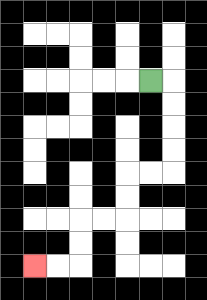{'start': '[6, 3]', 'end': '[1, 11]', 'path_directions': 'R,D,D,D,D,L,L,D,D,L,L,D,D,L,L', 'path_coordinates': '[[6, 3], [7, 3], [7, 4], [7, 5], [7, 6], [7, 7], [6, 7], [5, 7], [5, 8], [5, 9], [4, 9], [3, 9], [3, 10], [3, 11], [2, 11], [1, 11]]'}